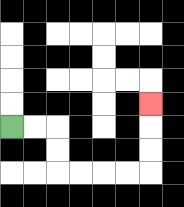{'start': '[0, 5]', 'end': '[6, 4]', 'path_directions': 'R,R,D,D,R,R,R,R,U,U,U', 'path_coordinates': '[[0, 5], [1, 5], [2, 5], [2, 6], [2, 7], [3, 7], [4, 7], [5, 7], [6, 7], [6, 6], [6, 5], [6, 4]]'}